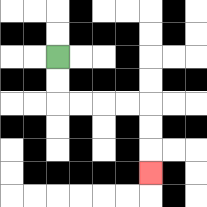{'start': '[2, 2]', 'end': '[6, 7]', 'path_directions': 'D,D,R,R,R,R,D,D,D', 'path_coordinates': '[[2, 2], [2, 3], [2, 4], [3, 4], [4, 4], [5, 4], [6, 4], [6, 5], [6, 6], [6, 7]]'}